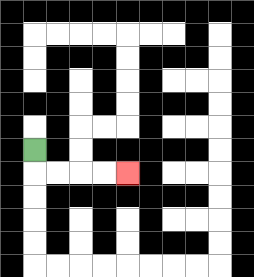{'start': '[1, 6]', 'end': '[5, 7]', 'path_directions': 'D,R,R,R,R', 'path_coordinates': '[[1, 6], [1, 7], [2, 7], [3, 7], [4, 7], [5, 7]]'}